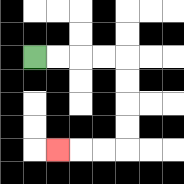{'start': '[1, 2]', 'end': '[2, 6]', 'path_directions': 'R,R,R,R,D,D,D,D,L,L,L', 'path_coordinates': '[[1, 2], [2, 2], [3, 2], [4, 2], [5, 2], [5, 3], [5, 4], [5, 5], [5, 6], [4, 6], [3, 6], [2, 6]]'}